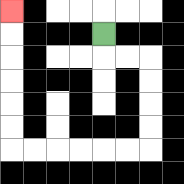{'start': '[4, 1]', 'end': '[0, 0]', 'path_directions': 'D,R,R,D,D,D,D,L,L,L,L,L,L,U,U,U,U,U,U', 'path_coordinates': '[[4, 1], [4, 2], [5, 2], [6, 2], [6, 3], [6, 4], [6, 5], [6, 6], [5, 6], [4, 6], [3, 6], [2, 6], [1, 6], [0, 6], [0, 5], [0, 4], [0, 3], [0, 2], [0, 1], [0, 0]]'}